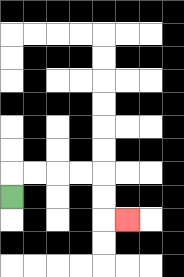{'start': '[0, 8]', 'end': '[5, 9]', 'path_directions': 'U,R,R,R,R,D,D,R', 'path_coordinates': '[[0, 8], [0, 7], [1, 7], [2, 7], [3, 7], [4, 7], [4, 8], [4, 9], [5, 9]]'}